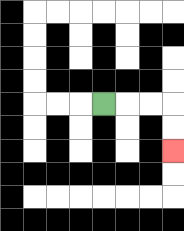{'start': '[4, 4]', 'end': '[7, 6]', 'path_directions': 'R,R,R,D,D', 'path_coordinates': '[[4, 4], [5, 4], [6, 4], [7, 4], [7, 5], [7, 6]]'}